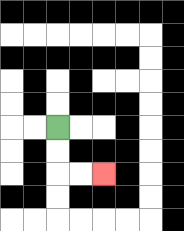{'start': '[2, 5]', 'end': '[4, 7]', 'path_directions': 'D,D,R,R', 'path_coordinates': '[[2, 5], [2, 6], [2, 7], [3, 7], [4, 7]]'}